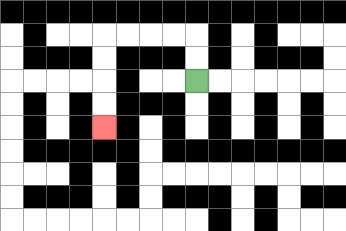{'start': '[8, 3]', 'end': '[4, 5]', 'path_directions': 'U,U,L,L,L,L,D,D,D,D', 'path_coordinates': '[[8, 3], [8, 2], [8, 1], [7, 1], [6, 1], [5, 1], [4, 1], [4, 2], [4, 3], [4, 4], [4, 5]]'}